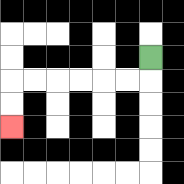{'start': '[6, 2]', 'end': '[0, 5]', 'path_directions': 'D,L,L,L,L,L,L,D,D', 'path_coordinates': '[[6, 2], [6, 3], [5, 3], [4, 3], [3, 3], [2, 3], [1, 3], [0, 3], [0, 4], [0, 5]]'}